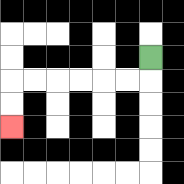{'start': '[6, 2]', 'end': '[0, 5]', 'path_directions': 'D,L,L,L,L,L,L,D,D', 'path_coordinates': '[[6, 2], [6, 3], [5, 3], [4, 3], [3, 3], [2, 3], [1, 3], [0, 3], [0, 4], [0, 5]]'}